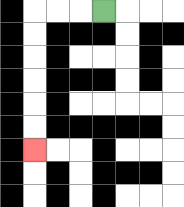{'start': '[4, 0]', 'end': '[1, 6]', 'path_directions': 'L,L,L,D,D,D,D,D,D', 'path_coordinates': '[[4, 0], [3, 0], [2, 0], [1, 0], [1, 1], [1, 2], [1, 3], [1, 4], [1, 5], [1, 6]]'}